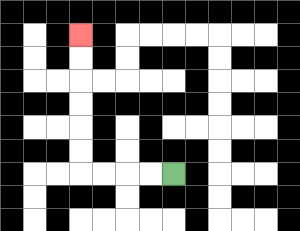{'start': '[7, 7]', 'end': '[3, 1]', 'path_directions': 'L,L,L,L,U,U,U,U,U,U', 'path_coordinates': '[[7, 7], [6, 7], [5, 7], [4, 7], [3, 7], [3, 6], [3, 5], [3, 4], [3, 3], [3, 2], [3, 1]]'}